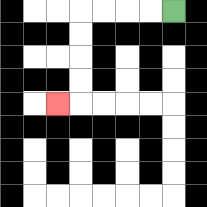{'start': '[7, 0]', 'end': '[2, 4]', 'path_directions': 'L,L,L,L,D,D,D,D,L', 'path_coordinates': '[[7, 0], [6, 0], [5, 0], [4, 0], [3, 0], [3, 1], [3, 2], [3, 3], [3, 4], [2, 4]]'}